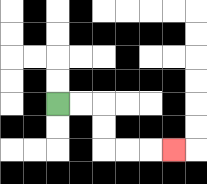{'start': '[2, 4]', 'end': '[7, 6]', 'path_directions': 'R,R,D,D,R,R,R', 'path_coordinates': '[[2, 4], [3, 4], [4, 4], [4, 5], [4, 6], [5, 6], [6, 6], [7, 6]]'}